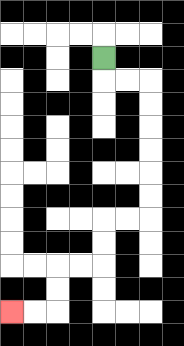{'start': '[4, 2]', 'end': '[0, 13]', 'path_directions': 'D,R,R,D,D,D,D,D,D,L,L,D,D,L,L,D,D,L,L', 'path_coordinates': '[[4, 2], [4, 3], [5, 3], [6, 3], [6, 4], [6, 5], [6, 6], [6, 7], [6, 8], [6, 9], [5, 9], [4, 9], [4, 10], [4, 11], [3, 11], [2, 11], [2, 12], [2, 13], [1, 13], [0, 13]]'}